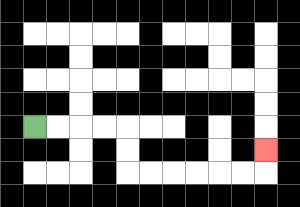{'start': '[1, 5]', 'end': '[11, 6]', 'path_directions': 'R,R,R,R,D,D,R,R,R,R,R,R,U', 'path_coordinates': '[[1, 5], [2, 5], [3, 5], [4, 5], [5, 5], [5, 6], [5, 7], [6, 7], [7, 7], [8, 7], [9, 7], [10, 7], [11, 7], [11, 6]]'}